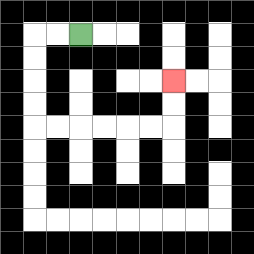{'start': '[3, 1]', 'end': '[7, 3]', 'path_directions': 'L,L,D,D,D,D,R,R,R,R,R,R,U,U', 'path_coordinates': '[[3, 1], [2, 1], [1, 1], [1, 2], [1, 3], [1, 4], [1, 5], [2, 5], [3, 5], [4, 5], [5, 5], [6, 5], [7, 5], [7, 4], [7, 3]]'}